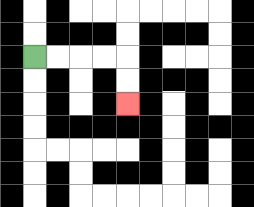{'start': '[1, 2]', 'end': '[5, 4]', 'path_directions': 'R,R,R,R,D,D', 'path_coordinates': '[[1, 2], [2, 2], [3, 2], [4, 2], [5, 2], [5, 3], [5, 4]]'}